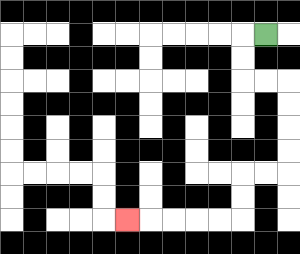{'start': '[11, 1]', 'end': '[5, 9]', 'path_directions': 'L,D,D,R,R,D,D,D,D,L,L,D,D,L,L,L,L,L', 'path_coordinates': '[[11, 1], [10, 1], [10, 2], [10, 3], [11, 3], [12, 3], [12, 4], [12, 5], [12, 6], [12, 7], [11, 7], [10, 7], [10, 8], [10, 9], [9, 9], [8, 9], [7, 9], [6, 9], [5, 9]]'}